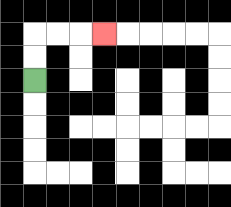{'start': '[1, 3]', 'end': '[4, 1]', 'path_directions': 'U,U,R,R,R', 'path_coordinates': '[[1, 3], [1, 2], [1, 1], [2, 1], [3, 1], [4, 1]]'}